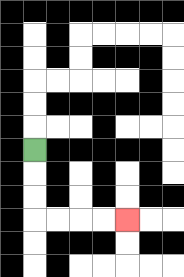{'start': '[1, 6]', 'end': '[5, 9]', 'path_directions': 'D,D,D,R,R,R,R', 'path_coordinates': '[[1, 6], [1, 7], [1, 8], [1, 9], [2, 9], [3, 9], [4, 9], [5, 9]]'}